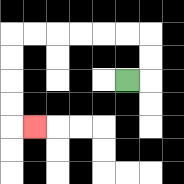{'start': '[5, 3]', 'end': '[1, 5]', 'path_directions': 'R,U,U,L,L,L,L,L,L,D,D,D,D,R', 'path_coordinates': '[[5, 3], [6, 3], [6, 2], [6, 1], [5, 1], [4, 1], [3, 1], [2, 1], [1, 1], [0, 1], [0, 2], [0, 3], [0, 4], [0, 5], [1, 5]]'}